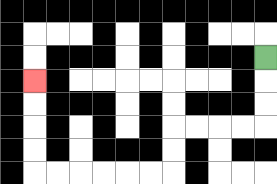{'start': '[11, 2]', 'end': '[1, 3]', 'path_directions': 'D,D,D,L,L,L,L,D,D,L,L,L,L,L,L,U,U,U,U', 'path_coordinates': '[[11, 2], [11, 3], [11, 4], [11, 5], [10, 5], [9, 5], [8, 5], [7, 5], [7, 6], [7, 7], [6, 7], [5, 7], [4, 7], [3, 7], [2, 7], [1, 7], [1, 6], [1, 5], [1, 4], [1, 3]]'}